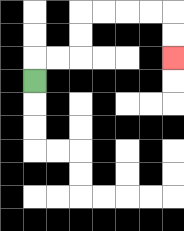{'start': '[1, 3]', 'end': '[7, 2]', 'path_directions': 'U,R,R,U,U,R,R,R,R,D,D', 'path_coordinates': '[[1, 3], [1, 2], [2, 2], [3, 2], [3, 1], [3, 0], [4, 0], [5, 0], [6, 0], [7, 0], [7, 1], [7, 2]]'}